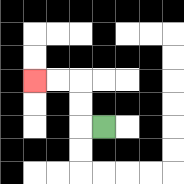{'start': '[4, 5]', 'end': '[1, 3]', 'path_directions': 'L,U,U,L,L', 'path_coordinates': '[[4, 5], [3, 5], [3, 4], [3, 3], [2, 3], [1, 3]]'}